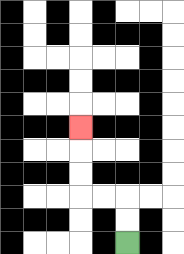{'start': '[5, 10]', 'end': '[3, 5]', 'path_directions': 'U,U,L,L,U,U,U', 'path_coordinates': '[[5, 10], [5, 9], [5, 8], [4, 8], [3, 8], [3, 7], [3, 6], [3, 5]]'}